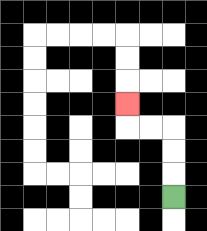{'start': '[7, 8]', 'end': '[5, 4]', 'path_directions': 'U,U,U,L,L,U', 'path_coordinates': '[[7, 8], [7, 7], [7, 6], [7, 5], [6, 5], [5, 5], [5, 4]]'}